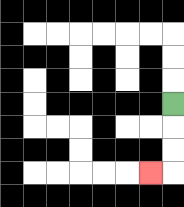{'start': '[7, 4]', 'end': '[6, 7]', 'path_directions': 'D,D,D,L', 'path_coordinates': '[[7, 4], [7, 5], [7, 6], [7, 7], [6, 7]]'}